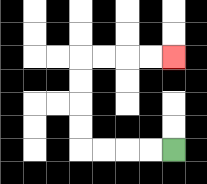{'start': '[7, 6]', 'end': '[7, 2]', 'path_directions': 'L,L,L,L,U,U,U,U,R,R,R,R', 'path_coordinates': '[[7, 6], [6, 6], [5, 6], [4, 6], [3, 6], [3, 5], [3, 4], [3, 3], [3, 2], [4, 2], [5, 2], [6, 2], [7, 2]]'}